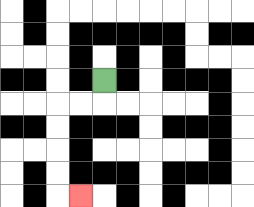{'start': '[4, 3]', 'end': '[3, 8]', 'path_directions': 'D,L,L,D,D,D,D,R', 'path_coordinates': '[[4, 3], [4, 4], [3, 4], [2, 4], [2, 5], [2, 6], [2, 7], [2, 8], [3, 8]]'}